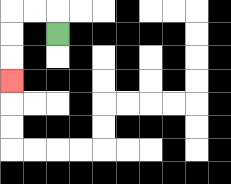{'start': '[2, 1]', 'end': '[0, 3]', 'path_directions': 'U,L,L,D,D,D', 'path_coordinates': '[[2, 1], [2, 0], [1, 0], [0, 0], [0, 1], [0, 2], [0, 3]]'}